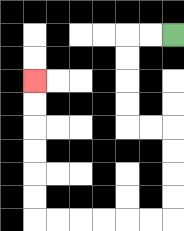{'start': '[7, 1]', 'end': '[1, 3]', 'path_directions': 'L,L,D,D,D,D,R,R,D,D,D,D,L,L,L,L,L,L,U,U,U,U,U,U', 'path_coordinates': '[[7, 1], [6, 1], [5, 1], [5, 2], [5, 3], [5, 4], [5, 5], [6, 5], [7, 5], [7, 6], [7, 7], [7, 8], [7, 9], [6, 9], [5, 9], [4, 9], [3, 9], [2, 9], [1, 9], [1, 8], [1, 7], [1, 6], [1, 5], [1, 4], [1, 3]]'}